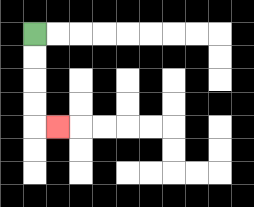{'start': '[1, 1]', 'end': '[2, 5]', 'path_directions': 'D,D,D,D,R', 'path_coordinates': '[[1, 1], [1, 2], [1, 3], [1, 4], [1, 5], [2, 5]]'}